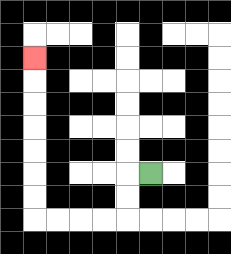{'start': '[6, 7]', 'end': '[1, 2]', 'path_directions': 'L,D,D,L,L,L,L,U,U,U,U,U,U,U', 'path_coordinates': '[[6, 7], [5, 7], [5, 8], [5, 9], [4, 9], [3, 9], [2, 9], [1, 9], [1, 8], [1, 7], [1, 6], [1, 5], [1, 4], [1, 3], [1, 2]]'}